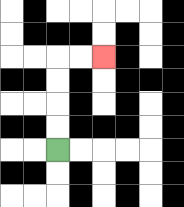{'start': '[2, 6]', 'end': '[4, 2]', 'path_directions': 'U,U,U,U,R,R', 'path_coordinates': '[[2, 6], [2, 5], [2, 4], [2, 3], [2, 2], [3, 2], [4, 2]]'}